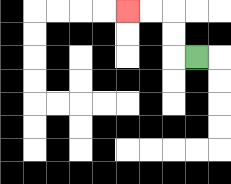{'start': '[8, 2]', 'end': '[5, 0]', 'path_directions': 'L,U,U,L,L', 'path_coordinates': '[[8, 2], [7, 2], [7, 1], [7, 0], [6, 0], [5, 0]]'}